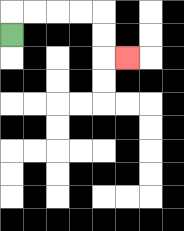{'start': '[0, 1]', 'end': '[5, 2]', 'path_directions': 'U,R,R,R,R,D,D,R', 'path_coordinates': '[[0, 1], [0, 0], [1, 0], [2, 0], [3, 0], [4, 0], [4, 1], [4, 2], [5, 2]]'}